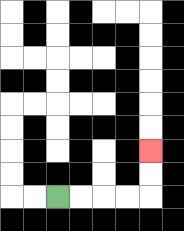{'start': '[2, 8]', 'end': '[6, 6]', 'path_directions': 'R,R,R,R,U,U', 'path_coordinates': '[[2, 8], [3, 8], [4, 8], [5, 8], [6, 8], [6, 7], [6, 6]]'}